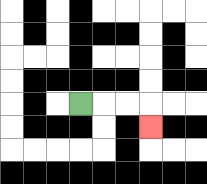{'start': '[3, 4]', 'end': '[6, 5]', 'path_directions': 'R,R,R,D', 'path_coordinates': '[[3, 4], [4, 4], [5, 4], [6, 4], [6, 5]]'}